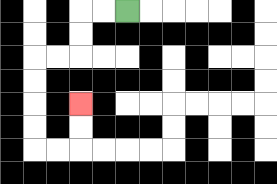{'start': '[5, 0]', 'end': '[3, 4]', 'path_directions': 'L,L,D,D,L,L,D,D,D,D,R,R,U,U', 'path_coordinates': '[[5, 0], [4, 0], [3, 0], [3, 1], [3, 2], [2, 2], [1, 2], [1, 3], [1, 4], [1, 5], [1, 6], [2, 6], [3, 6], [3, 5], [3, 4]]'}